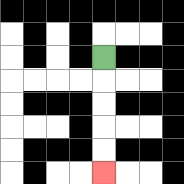{'start': '[4, 2]', 'end': '[4, 7]', 'path_directions': 'D,D,D,D,D', 'path_coordinates': '[[4, 2], [4, 3], [4, 4], [4, 5], [4, 6], [4, 7]]'}